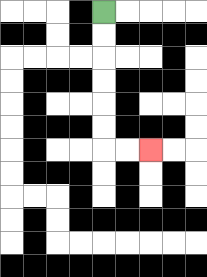{'start': '[4, 0]', 'end': '[6, 6]', 'path_directions': 'D,D,D,D,D,D,R,R', 'path_coordinates': '[[4, 0], [4, 1], [4, 2], [4, 3], [4, 4], [4, 5], [4, 6], [5, 6], [6, 6]]'}